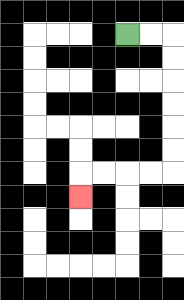{'start': '[5, 1]', 'end': '[3, 8]', 'path_directions': 'R,R,D,D,D,D,D,D,L,L,L,L,D', 'path_coordinates': '[[5, 1], [6, 1], [7, 1], [7, 2], [7, 3], [7, 4], [7, 5], [7, 6], [7, 7], [6, 7], [5, 7], [4, 7], [3, 7], [3, 8]]'}